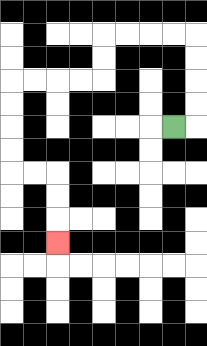{'start': '[7, 5]', 'end': '[2, 10]', 'path_directions': 'R,U,U,U,U,L,L,L,L,D,D,L,L,L,L,D,D,D,D,R,R,D,D,D', 'path_coordinates': '[[7, 5], [8, 5], [8, 4], [8, 3], [8, 2], [8, 1], [7, 1], [6, 1], [5, 1], [4, 1], [4, 2], [4, 3], [3, 3], [2, 3], [1, 3], [0, 3], [0, 4], [0, 5], [0, 6], [0, 7], [1, 7], [2, 7], [2, 8], [2, 9], [2, 10]]'}